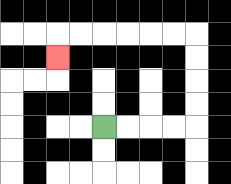{'start': '[4, 5]', 'end': '[2, 2]', 'path_directions': 'R,R,R,R,U,U,U,U,L,L,L,L,L,L,D', 'path_coordinates': '[[4, 5], [5, 5], [6, 5], [7, 5], [8, 5], [8, 4], [8, 3], [8, 2], [8, 1], [7, 1], [6, 1], [5, 1], [4, 1], [3, 1], [2, 1], [2, 2]]'}